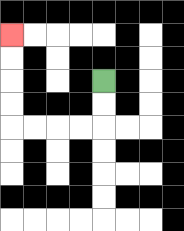{'start': '[4, 3]', 'end': '[0, 1]', 'path_directions': 'D,D,L,L,L,L,U,U,U,U', 'path_coordinates': '[[4, 3], [4, 4], [4, 5], [3, 5], [2, 5], [1, 5], [0, 5], [0, 4], [0, 3], [0, 2], [0, 1]]'}